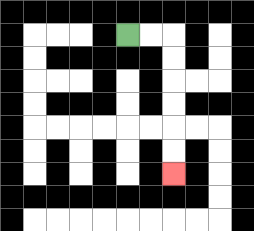{'start': '[5, 1]', 'end': '[7, 7]', 'path_directions': 'R,R,D,D,D,D,D,D', 'path_coordinates': '[[5, 1], [6, 1], [7, 1], [7, 2], [7, 3], [7, 4], [7, 5], [7, 6], [7, 7]]'}